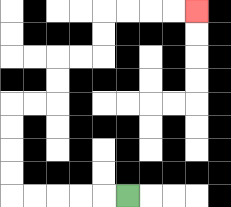{'start': '[5, 8]', 'end': '[8, 0]', 'path_directions': 'L,L,L,L,L,U,U,U,U,R,R,U,U,R,R,U,U,R,R,R,R', 'path_coordinates': '[[5, 8], [4, 8], [3, 8], [2, 8], [1, 8], [0, 8], [0, 7], [0, 6], [0, 5], [0, 4], [1, 4], [2, 4], [2, 3], [2, 2], [3, 2], [4, 2], [4, 1], [4, 0], [5, 0], [6, 0], [7, 0], [8, 0]]'}